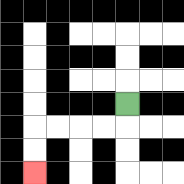{'start': '[5, 4]', 'end': '[1, 7]', 'path_directions': 'D,L,L,L,L,D,D', 'path_coordinates': '[[5, 4], [5, 5], [4, 5], [3, 5], [2, 5], [1, 5], [1, 6], [1, 7]]'}